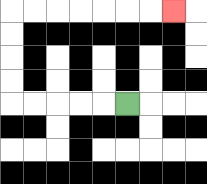{'start': '[5, 4]', 'end': '[7, 0]', 'path_directions': 'L,L,L,L,L,U,U,U,U,R,R,R,R,R,R,R', 'path_coordinates': '[[5, 4], [4, 4], [3, 4], [2, 4], [1, 4], [0, 4], [0, 3], [0, 2], [0, 1], [0, 0], [1, 0], [2, 0], [3, 0], [4, 0], [5, 0], [6, 0], [7, 0]]'}